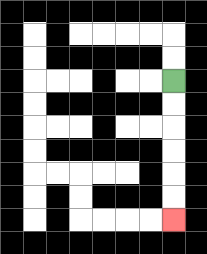{'start': '[7, 3]', 'end': '[7, 9]', 'path_directions': 'D,D,D,D,D,D', 'path_coordinates': '[[7, 3], [7, 4], [7, 5], [7, 6], [7, 7], [7, 8], [7, 9]]'}